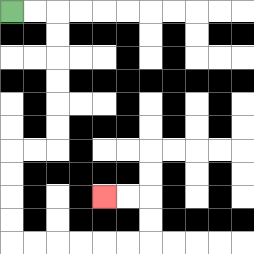{'start': '[0, 0]', 'end': '[4, 8]', 'path_directions': 'R,R,D,D,D,D,D,D,L,L,D,D,D,D,R,R,R,R,R,R,U,U,L,L', 'path_coordinates': '[[0, 0], [1, 0], [2, 0], [2, 1], [2, 2], [2, 3], [2, 4], [2, 5], [2, 6], [1, 6], [0, 6], [0, 7], [0, 8], [0, 9], [0, 10], [1, 10], [2, 10], [3, 10], [4, 10], [5, 10], [6, 10], [6, 9], [6, 8], [5, 8], [4, 8]]'}